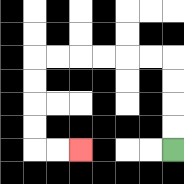{'start': '[7, 6]', 'end': '[3, 6]', 'path_directions': 'U,U,U,U,L,L,L,L,L,L,D,D,D,D,R,R', 'path_coordinates': '[[7, 6], [7, 5], [7, 4], [7, 3], [7, 2], [6, 2], [5, 2], [4, 2], [3, 2], [2, 2], [1, 2], [1, 3], [1, 4], [1, 5], [1, 6], [2, 6], [3, 6]]'}